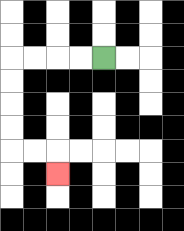{'start': '[4, 2]', 'end': '[2, 7]', 'path_directions': 'L,L,L,L,D,D,D,D,R,R,D', 'path_coordinates': '[[4, 2], [3, 2], [2, 2], [1, 2], [0, 2], [0, 3], [0, 4], [0, 5], [0, 6], [1, 6], [2, 6], [2, 7]]'}